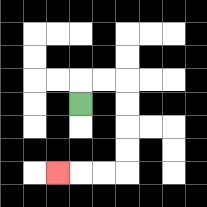{'start': '[3, 4]', 'end': '[2, 7]', 'path_directions': 'U,R,R,D,D,D,D,L,L,L', 'path_coordinates': '[[3, 4], [3, 3], [4, 3], [5, 3], [5, 4], [5, 5], [5, 6], [5, 7], [4, 7], [3, 7], [2, 7]]'}